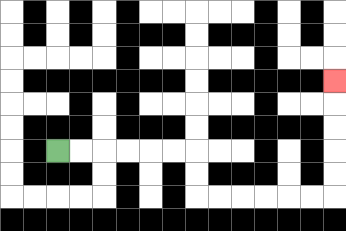{'start': '[2, 6]', 'end': '[14, 3]', 'path_directions': 'R,R,R,R,R,R,D,D,R,R,R,R,R,R,U,U,U,U,U', 'path_coordinates': '[[2, 6], [3, 6], [4, 6], [5, 6], [6, 6], [7, 6], [8, 6], [8, 7], [8, 8], [9, 8], [10, 8], [11, 8], [12, 8], [13, 8], [14, 8], [14, 7], [14, 6], [14, 5], [14, 4], [14, 3]]'}